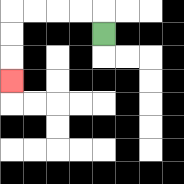{'start': '[4, 1]', 'end': '[0, 3]', 'path_directions': 'U,L,L,L,L,D,D,D', 'path_coordinates': '[[4, 1], [4, 0], [3, 0], [2, 0], [1, 0], [0, 0], [0, 1], [0, 2], [0, 3]]'}